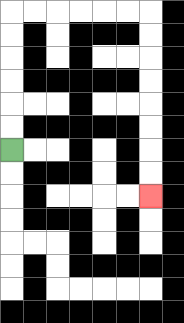{'start': '[0, 6]', 'end': '[6, 8]', 'path_directions': 'U,U,U,U,U,U,R,R,R,R,R,R,D,D,D,D,D,D,D,D', 'path_coordinates': '[[0, 6], [0, 5], [0, 4], [0, 3], [0, 2], [0, 1], [0, 0], [1, 0], [2, 0], [3, 0], [4, 0], [5, 0], [6, 0], [6, 1], [6, 2], [6, 3], [6, 4], [6, 5], [6, 6], [6, 7], [6, 8]]'}